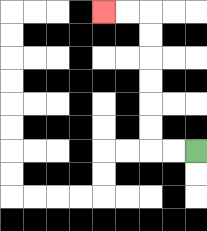{'start': '[8, 6]', 'end': '[4, 0]', 'path_directions': 'L,L,U,U,U,U,U,U,L,L', 'path_coordinates': '[[8, 6], [7, 6], [6, 6], [6, 5], [6, 4], [6, 3], [6, 2], [6, 1], [6, 0], [5, 0], [4, 0]]'}